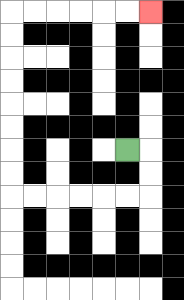{'start': '[5, 6]', 'end': '[6, 0]', 'path_directions': 'R,D,D,L,L,L,L,L,L,U,U,U,U,U,U,U,U,R,R,R,R,R,R', 'path_coordinates': '[[5, 6], [6, 6], [6, 7], [6, 8], [5, 8], [4, 8], [3, 8], [2, 8], [1, 8], [0, 8], [0, 7], [0, 6], [0, 5], [0, 4], [0, 3], [0, 2], [0, 1], [0, 0], [1, 0], [2, 0], [3, 0], [4, 0], [5, 0], [6, 0]]'}